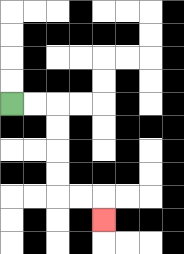{'start': '[0, 4]', 'end': '[4, 9]', 'path_directions': 'R,R,D,D,D,D,R,R,D', 'path_coordinates': '[[0, 4], [1, 4], [2, 4], [2, 5], [2, 6], [2, 7], [2, 8], [3, 8], [4, 8], [4, 9]]'}